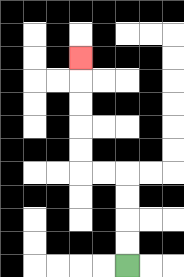{'start': '[5, 11]', 'end': '[3, 2]', 'path_directions': 'U,U,U,U,L,L,U,U,U,U,U', 'path_coordinates': '[[5, 11], [5, 10], [5, 9], [5, 8], [5, 7], [4, 7], [3, 7], [3, 6], [3, 5], [3, 4], [3, 3], [3, 2]]'}